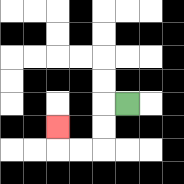{'start': '[5, 4]', 'end': '[2, 5]', 'path_directions': 'L,D,D,L,L,U', 'path_coordinates': '[[5, 4], [4, 4], [4, 5], [4, 6], [3, 6], [2, 6], [2, 5]]'}